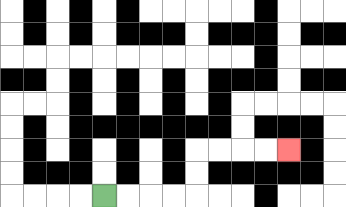{'start': '[4, 8]', 'end': '[12, 6]', 'path_directions': 'R,R,R,R,U,U,R,R,R,R', 'path_coordinates': '[[4, 8], [5, 8], [6, 8], [7, 8], [8, 8], [8, 7], [8, 6], [9, 6], [10, 6], [11, 6], [12, 6]]'}